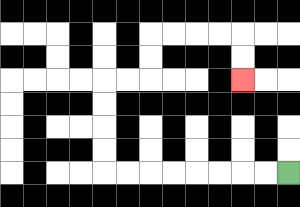{'start': '[12, 7]', 'end': '[10, 3]', 'path_directions': 'L,L,L,L,L,L,L,L,U,U,U,U,R,R,U,U,R,R,R,R,D,D', 'path_coordinates': '[[12, 7], [11, 7], [10, 7], [9, 7], [8, 7], [7, 7], [6, 7], [5, 7], [4, 7], [4, 6], [4, 5], [4, 4], [4, 3], [5, 3], [6, 3], [6, 2], [6, 1], [7, 1], [8, 1], [9, 1], [10, 1], [10, 2], [10, 3]]'}